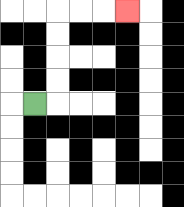{'start': '[1, 4]', 'end': '[5, 0]', 'path_directions': 'R,U,U,U,U,R,R,R', 'path_coordinates': '[[1, 4], [2, 4], [2, 3], [2, 2], [2, 1], [2, 0], [3, 0], [4, 0], [5, 0]]'}